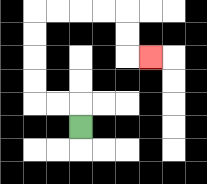{'start': '[3, 5]', 'end': '[6, 2]', 'path_directions': 'U,L,L,U,U,U,U,R,R,R,R,D,D,R', 'path_coordinates': '[[3, 5], [3, 4], [2, 4], [1, 4], [1, 3], [1, 2], [1, 1], [1, 0], [2, 0], [3, 0], [4, 0], [5, 0], [5, 1], [5, 2], [6, 2]]'}